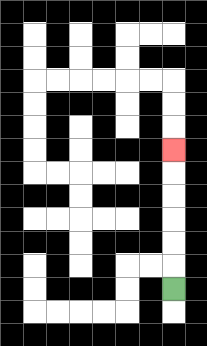{'start': '[7, 12]', 'end': '[7, 6]', 'path_directions': 'U,U,U,U,U,U', 'path_coordinates': '[[7, 12], [7, 11], [7, 10], [7, 9], [7, 8], [7, 7], [7, 6]]'}